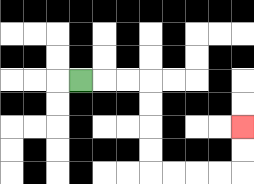{'start': '[3, 3]', 'end': '[10, 5]', 'path_directions': 'R,R,R,D,D,D,D,R,R,R,R,U,U', 'path_coordinates': '[[3, 3], [4, 3], [5, 3], [6, 3], [6, 4], [6, 5], [6, 6], [6, 7], [7, 7], [8, 7], [9, 7], [10, 7], [10, 6], [10, 5]]'}